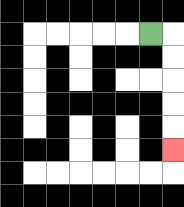{'start': '[6, 1]', 'end': '[7, 6]', 'path_directions': 'R,D,D,D,D,D', 'path_coordinates': '[[6, 1], [7, 1], [7, 2], [7, 3], [7, 4], [7, 5], [7, 6]]'}